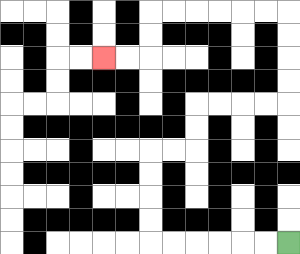{'start': '[12, 10]', 'end': '[4, 2]', 'path_directions': 'L,L,L,L,L,L,U,U,U,U,R,R,U,U,R,R,R,R,U,U,U,U,L,L,L,L,L,L,D,D,L,L', 'path_coordinates': '[[12, 10], [11, 10], [10, 10], [9, 10], [8, 10], [7, 10], [6, 10], [6, 9], [6, 8], [6, 7], [6, 6], [7, 6], [8, 6], [8, 5], [8, 4], [9, 4], [10, 4], [11, 4], [12, 4], [12, 3], [12, 2], [12, 1], [12, 0], [11, 0], [10, 0], [9, 0], [8, 0], [7, 0], [6, 0], [6, 1], [6, 2], [5, 2], [4, 2]]'}